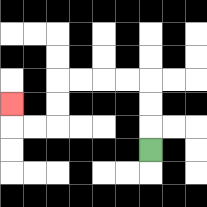{'start': '[6, 6]', 'end': '[0, 4]', 'path_directions': 'U,U,U,L,L,L,L,D,D,L,L,U', 'path_coordinates': '[[6, 6], [6, 5], [6, 4], [6, 3], [5, 3], [4, 3], [3, 3], [2, 3], [2, 4], [2, 5], [1, 5], [0, 5], [0, 4]]'}